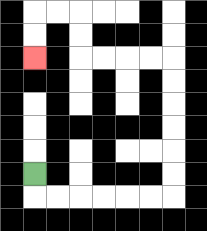{'start': '[1, 7]', 'end': '[1, 2]', 'path_directions': 'D,R,R,R,R,R,R,U,U,U,U,U,U,L,L,L,L,U,U,L,L,D,D', 'path_coordinates': '[[1, 7], [1, 8], [2, 8], [3, 8], [4, 8], [5, 8], [6, 8], [7, 8], [7, 7], [7, 6], [7, 5], [7, 4], [7, 3], [7, 2], [6, 2], [5, 2], [4, 2], [3, 2], [3, 1], [3, 0], [2, 0], [1, 0], [1, 1], [1, 2]]'}